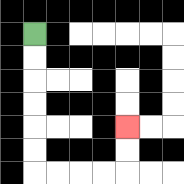{'start': '[1, 1]', 'end': '[5, 5]', 'path_directions': 'D,D,D,D,D,D,R,R,R,R,U,U', 'path_coordinates': '[[1, 1], [1, 2], [1, 3], [1, 4], [1, 5], [1, 6], [1, 7], [2, 7], [3, 7], [4, 7], [5, 7], [5, 6], [5, 5]]'}